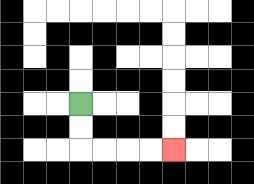{'start': '[3, 4]', 'end': '[7, 6]', 'path_directions': 'D,D,R,R,R,R', 'path_coordinates': '[[3, 4], [3, 5], [3, 6], [4, 6], [5, 6], [6, 6], [7, 6]]'}